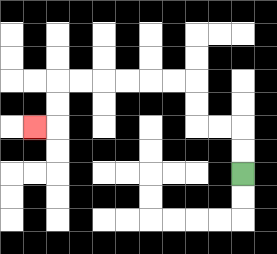{'start': '[10, 7]', 'end': '[1, 5]', 'path_directions': 'U,U,L,L,U,U,L,L,L,L,L,L,D,D,L', 'path_coordinates': '[[10, 7], [10, 6], [10, 5], [9, 5], [8, 5], [8, 4], [8, 3], [7, 3], [6, 3], [5, 3], [4, 3], [3, 3], [2, 3], [2, 4], [2, 5], [1, 5]]'}